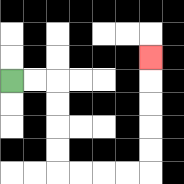{'start': '[0, 3]', 'end': '[6, 2]', 'path_directions': 'R,R,D,D,D,D,R,R,R,R,U,U,U,U,U', 'path_coordinates': '[[0, 3], [1, 3], [2, 3], [2, 4], [2, 5], [2, 6], [2, 7], [3, 7], [4, 7], [5, 7], [6, 7], [6, 6], [6, 5], [6, 4], [6, 3], [6, 2]]'}